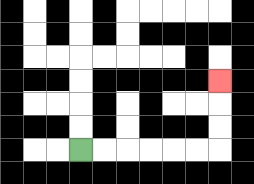{'start': '[3, 6]', 'end': '[9, 3]', 'path_directions': 'R,R,R,R,R,R,U,U,U', 'path_coordinates': '[[3, 6], [4, 6], [5, 6], [6, 6], [7, 6], [8, 6], [9, 6], [9, 5], [9, 4], [9, 3]]'}